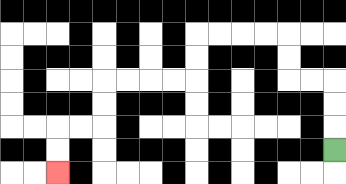{'start': '[14, 6]', 'end': '[2, 7]', 'path_directions': 'U,U,U,L,L,U,U,L,L,L,L,D,D,L,L,L,L,D,D,L,L,D,D', 'path_coordinates': '[[14, 6], [14, 5], [14, 4], [14, 3], [13, 3], [12, 3], [12, 2], [12, 1], [11, 1], [10, 1], [9, 1], [8, 1], [8, 2], [8, 3], [7, 3], [6, 3], [5, 3], [4, 3], [4, 4], [4, 5], [3, 5], [2, 5], [2, 6], [2, 7]]'}